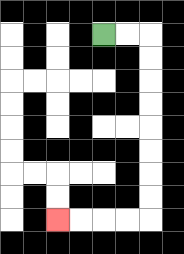{'start': '[4, 1]', 'end': '[2, 9]', 'path_directions': 'R,R,D,D,D,D,D,D,D,D,L,L,L,L', 'path_coordinates': '[[4, 1], [5, 1], [6, 1], [6, 2], [6, 3], [6, 4], [6, 5], [6, 6], [6, 7], [6, 8], [6, 9], [5, 9], [4, 9], [3, 9], [2, 9]]'}